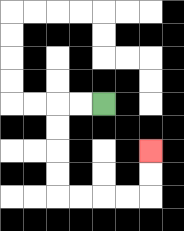{'start': '[4, 4]', 'end': '[6, 6]', 'path_directions': 'L,L,D,D,D,D,R,R,R,R,U,U', 'path_coordinates': '[[4, 4], [3, 4], [2, 4], [2, 5], [2, 6], [2, 7], [2, 8], [3, 8], [4, 8], [5, 8], [6, 8], [6, 7], [6, 6]]'}